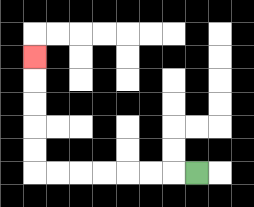{'start': '[8, 7]', 'end': '[1, 2]', 'path_directions': 'L,L,L,L,L,L,L,U,U,U,U,U', 'path_coordinates': '[[8, 7], [7, 7], [6, 7], [5, 7], [4, 7], [3, 7], [2, 7], [1, 7], [1, 6], [1, 5], [1, 4], [1, 3], [1, 2]]'}